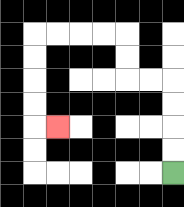{'start': '[7, 7]', 'end': '[2, 5]', 'path_directions': 'U,U,U,U,L,L,U,U,L,L,L,L,D,D,D,D,R', 'path_coordinates': '[[7, 7], [7, 6], [7, 5], [7, 4], [7, 3], [6, 3], [5, 3], [5, 2], [5, 1], [4, 1], [3, 1], [2, 1], [1, 1], [1, 2], [1, 3], [1, 4], [1, 5], [2, 5]]'}